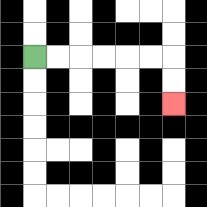{'start': '[1, 2]', 'end': '[7, 4]', 'path_directions': 'R,R,R,R,R,R,D,D', 'path_coordinates': '[[1, 2], [2, 2], [3, 2], [4, 2], [5, 2], [6, 2], [7, 2], [7, 3], [7, 4]]'}